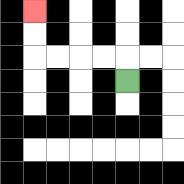{'start': '[5, 3]', 'end': '[1, 0]', 'path_directions': 'U,L,L,L,L,U,U', 'path_coordinates': '[[5, 3], [5, 2], [4, 2], [3, 2], [2, 2], [1, 2], [1, 1], [1, 0]]'}